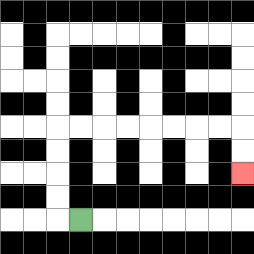{'start': '[3, 9]', 'end': '[10, 7]', 'path_directions': 'L,U,U,U,U,R,R,R,R,R,R,R,R,D,D', 'path_coordinates': '[[3, 9], [2, 9], [2, 8], [2, 7], [2, 6], [2, 5], [3, 5], [4, 5], [5, 5], [6, 5], [7, 5], [8, 5], [9, 5], [10, 5], [10, 6], [10, 7]]'}